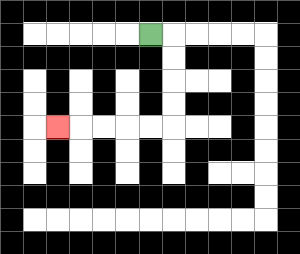{'start': '[6, 1]', 'end': '[2, 5]', 'path_directions': 'R,D,D,D,D,L,L,L,L,L', 'path_coordinates': '[[6, 1], [7, 1], [7, 2], [7, 3], [7, 4], [7, 5], [6, 5], [5, 5], [4, 5], [3, 5], [2, 5]]'}